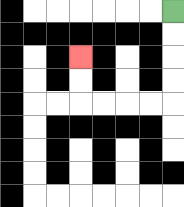{'start': '[7, 0]', 'end': '[3, 2]', 'path_directions': 'D,D,D,D,L,L,L,L,U,U', 'path_coordinates': '[[7, 0], [7, 1], [7, 2], [7, 3], [7, 4], [6, 4], [5, 4], [4, 4], [3, 4], [3, 3], [3, 2]]'}